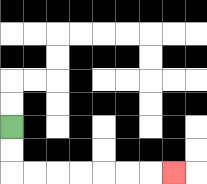{'start': '[0, 5]', 'end': '[7, 7]', 'path_directions': 'D,D,R,R,R,R,R,R,R', 'path_coordinates': '[[0, 5], [0, 6], [0, 7], [1, 7], [2, 7], [3, 7], [4, 7], [5, 7], [6, 7], [7, 7]]'}